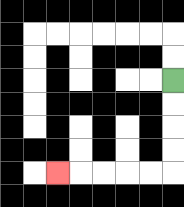{'start': '[7, 3]', 'end': '[2, 7]', 'path_directions': 'D,D,D,D,L,L,L,L,L', 'path_coordinates': '[[7, 3], [7, 4], [7, 5], [7, 6], [7, 7], [6, 7], [5, 7], [4, 7], [3, 7], [2, 7]]'}